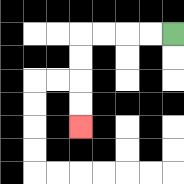{'start': '[7, 1]', 'end': '[3, 5]', 'path_directions': 'L,L,L,L,D,D,D,D', 'path_coordinates': '[[7, 1], [6, 1], [5, 1], [4, 1], [3, 1], [3, 2], [3, 3], [3, 4], [3, 5]]'}